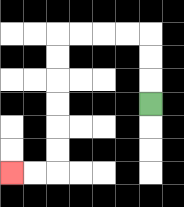{'start': '[6, 4]', 'end': '[0, 7]', 'path_directions': 'U,U,U,L,L,L,L,D,D,D,D,D,D,L,L', 'path_coordinates': '[[6, 4], [6, 3], [6, 2], [6, 1], [5, 1], [4, 1], [3, 1], [2, 1], [2, 2], [2, 3], [2, 4], [2, 5], [2, 6], [2, 7], [1, 7], [0, 7]]'}